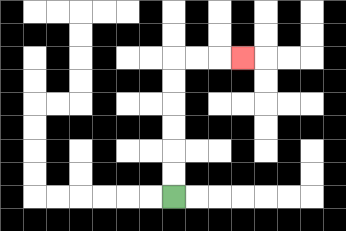{'start': '[7, 8]', 'end': '[10, 2]', 'path_directions': 'U,U,U,U,U,U,R,R,R', 'path_coordinates': '[[7, 8], [7, 7], [7, 6], [7, 5], [7, 4], [7, 3], [7, 2], [8, 2], [9, 2], [10, 2]]'}